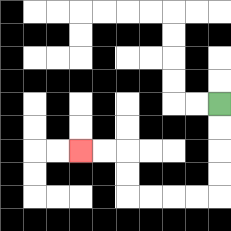{'start': '[9, 4]', 'end': '[3, 6]', 'path_directions': 'D,D,D,D,L,L,L,L,U,U,L,L', 'path_coordinates': '[[9, 4], [9, 5], [9, 6], [9, 7], [9, 8], [8, 8], [7, 8], [6, 8], [5, 8], [5, 7], [5, 6], [4, 6], [3, 6]]'}